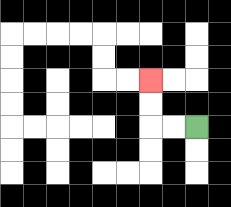{'start': '[8, 5]', 'end': '[6, 3]', 'path_directions': 'L,L,U,U', 'path_coordinates': '[[8, 5], [7, 5], [6, 5], [6, 4], [6, 3]]'}